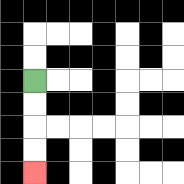{'start': '[1, 3]', 'end': '[1, 7]', 'path_directions': 'D,D,D,D', 'path_coordinates': '[[1, 3], [1, 4], [1, 5], [1, 6], [1, 7]]'}